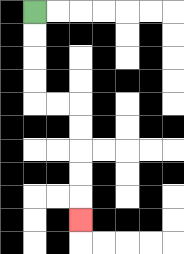{'start': '[1, 0]', 'end': '[3, 9]', 'path_directions': 'D,D,D,D,R,R,D,D,D,D,D', 'path_coordinates': '[[1, 0], [1, 1], [1, 2], [1, 3], [1, 4], [2, 4], [3, 4], [3, 5], [3, 6], [3, 7], [3, 8], [3, 9]]'}